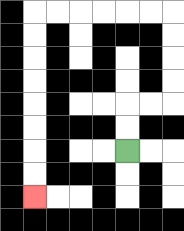{'start': '[5, 6]', 'end': '[1, 8]', 'path_directions': 'U,U,R,R,U,U,U,U,L,L,L,L,L,L,D,D,D,D,D,D,D,D', 'path_coordinates': '[[5, 6], [5, 5], [5, 4], [6, 4], [7, 4], [7, 3], [7, 2], [7, 1], [7, 0], [6, 0], [5, 0], [4, 0], [3, 0], [2, 0], [1, 0], [1, 1], [1, 2], [1, 3], [1, 4], [1, 5], [1, 6], [1, 7], [1, 8]]'}